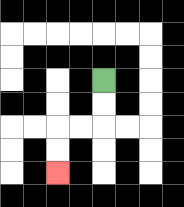{'start': '[4, 3]', 'end': '[2, 7]', 'path_directions': 'D,D,L,L,D,D', 'path_coordinates': '[[4, 3], [4, 4], [4, 5], [3, 5], [2, 5], [2, 6], [2, 7]]'}